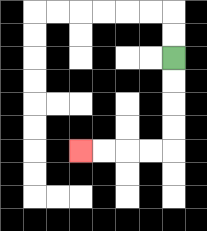{'start': '[7, 2]', 'end': '[3, 6]', 'path_directions': 'D,D,D,D,L,L,L,L', 'path_coordinates': '[[7, 2], [7, 3], [7, 4], [7, 5], [7, 6], [6, 6], [5, 6], [4, 6], [3, 6]]'}